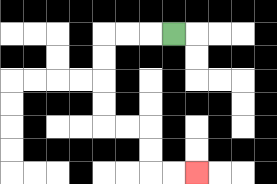{'start': '[7, 1]', 'end': '[8, 7]', 'path_directions': 'L,L,L,D,D,D,D,R,R,D,D,R,R', 'path_coordinates': '[[7, 1], [6, 1], [5, 1], [4, 1], [4, 2], [4, 3], [4, 4], [4, 5], [5, 5], [6, 5], [6, 6], [6, 7], [7, 7], [8, 7]]'}